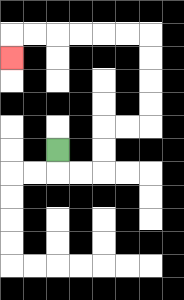{'start': '[2, 6]', 'end': '[0, 2]', 'path_directions': 'D,R,R,U,U,R,R,U,U,U,U,L,L,L,L,L,L,D', 'path_coordinates': '[[2, 6], [2, 7], [3, 7], [4, 7], [4, 6], [4, 5], [5, 5], [6, 5], [6, 4], [6, 3], [6, 2], [6, 1], [5, 1], [4, 1], [3, 1], [2, 1], [1, 1], [0, 1], [0, 2]]'}